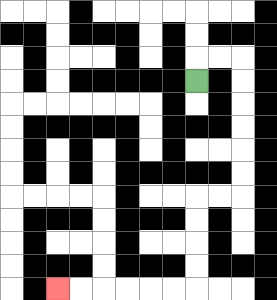{'start': '[8, 3]', 'end': '[2, 12]', 'path_directions': 'U,R,R,D,D,D,D,D,D,L,L,D,D,D,D,L,L,L,L,L,L', 'path_coordinates': '[[8, 3], [8, 2], [9, 2], [10, 2], [10, 3], [10, 4], [10, 5], [10, 6], [10, 7], [10, 8], [9, 8], [8, 8], [8, 9], [8, 10], [8, 11], [8, 12], [7, 12], [6, 12], [5, 12], [4, 12], [3, 12], [2, 12]]'}